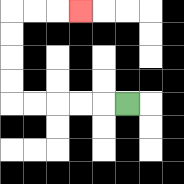{'start': '[5, 4]', 'end': '[3, 0]', 'path_directions': 'L,L,L,L,L,U,U,U,U,R,R,R', 'path_coordinates': '[[5, 4], [4, 4], [3, 4], [2, 4], [1, 4], [0, 4], [0, 3], [0, 2], [0, 1], [0, 0], [1, 0], [2, 0], [3, 0]]'}